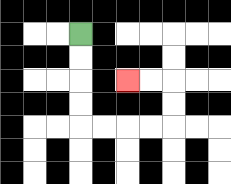{'start': '[3, 1]', 'end': '[5, 3]', 'path_directions': 'D,D,D,D,R,R,R,R,U,U,L,L', 'path_coordinates': '[[3, 1], [3, 2], [3, 3], [3, 4], [3, 5], [4, 5], [5, 5], [6, 5], [7, 5], [7, 4], [7, 3], [6, 3], [5, 3]]'}